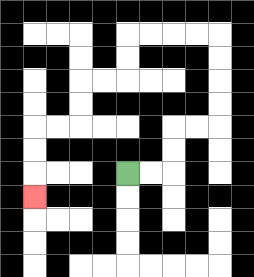{'start': '[5, 7]', 'end': '[1, 8]', 'path_directions': 'R,R,U,U,R,R,U,U,U,U,L,L,L,L,D,D,L,L,D,D,L,L,D,D,D', 'path_coordinates': '[[5, 7], [6, 7], [7, 7], [7, 6], [7, 5], [8, 5], [9, 5], [9, 4], [9, 3], [9, 2], [9, 1], [8, 1], [7, 1], [6, 1], [5, 1], [5, 2], [5, 3], [4, 3], [3, 3], [3, 4], [3, 5], [2, 5], [1, 5], [1, 6], [1, 7], [1, 8]]'}